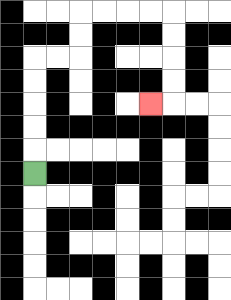{'start': '[1, 7]', 'end': '[6, 4]', 'path_directions': 'U,U,U,U,U,R,R,U,U,R,R,R,R,D,D,D,D,L', 'path_coordinates': '[[1, 7], [1, 6], [1, 5], [1, 4], [1, 3], [1, 2], [2, 2], [3, 2], [3, 1], [3, 0], [4, 0], [5, 0], [6, 0], [7, 0], [7, 1], [7, 2], [7, 3], [7, 4], [6, 4]]'}